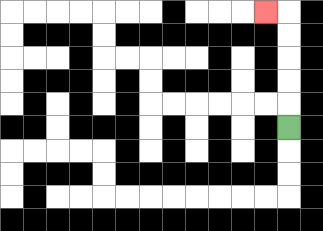{'start': '[12, 5]', 'end': '[11, 0]', 'path_directions': 'U,U,U,U,U,L', 'path_coordinates': '[[12, 5], [12, 4], [12, 3], [12, 2], [12, 1], [12, 0], [11, 0]]'}